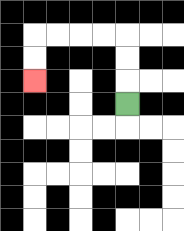{'start': '[5, 4]', 'end': '[1, 3]', 'path_directions': 'U,U,U,L,L,L,L,D,D', 'path_coordinates': '[[5, 4], [5, 3], [5, 2], [5, 1], [4, 1], [3, 1], [2, 1], [1, 1], [1, 2], [1, 3]]'}